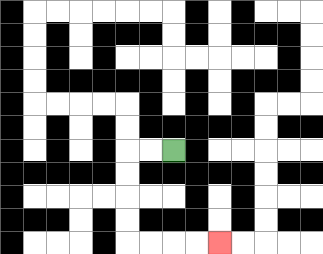{'start': '[7, 6]', 'end': '[9, 10]', 'path_directions': 'L,L,D,D,D,D,R,R,R,R', 'path_coordinates': '[[7, 6], [6, 6], [5, 6], [5, 7], [5, 8], [5, 9], [5, 10], [6, 10], [7, 10], [8, 10], [9, 10]]'}